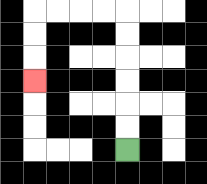{'start': '[5, 6]', 'end': '[1, 3]', 'path_directions': 'U,U,U,U,U,U,L,L,L,L,D,D,D', 'path_coordinates': '[[5, 6], [5, 5], [5, 4], [5, 3], [5, 2], [5, 1], [5, 0], [4, 0], [3, 0], [2, 0], [1, 0], [1, 1], [1, 2], [1, 3]]'}